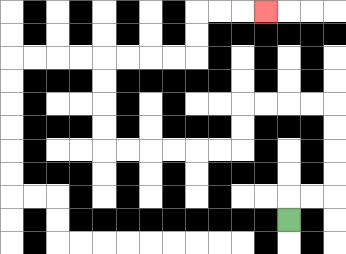{'start': '[12, 9]', 'end': '[11, 0]', 'path_directions': 'U,R,R,U,U,U,U,L,L,L,L,D,D,L,L,L,L,L,L,U,U,U,U,R,R,R,R,U,U,R,R,R', 'path_coordinates': '[[12, 9], [12, 8], [13, 8], [14, 8], [14, 7], [14, 6], [14, 5], [14, 4], [13, 4], [12, 4], [11, 4], [10, 4], [10, 5], [10, 6], [9, 6], [8, 6], [7, 6], [6, 6], [5, 6], [4, 6], [4, 5], [4, 4], [4, 3], [4, 2], [5, 2], [6, 2], [7, 2], [8, 2], [8, 1], [8, 0], [9, 0], [10, 0], [11, 0]]'}